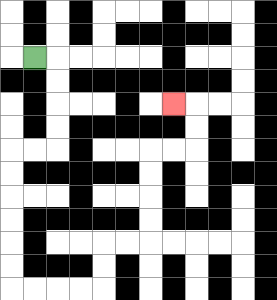{'start': '[1, 2]', 'end': '[7, 4]', 'path_directions': 'R,D,D,D,D,L,L,D,D,D,D,D,D,R,R,R,R,U,U,R,R,U,U,U,U,R,R,U,U,L', 'path_coordinates': '[[1, 2], [2, 2], [2, 3], [2, 4], [2, 5], [2, 6], [1, 6], [0, 6], [0, 7], [0, 8], [0, 9], [0, 10], [0, 11], [0, 12], [1, 12], [2, 12], [3, 12], [4, 12], [4, 11], [4, 10], [5, 10], [6, 10], [6, 9], [6, 8], [6, 7], [6, 6], [7, 6], [8, 6], [8, 5], [8, 4], [7, 4]]'}